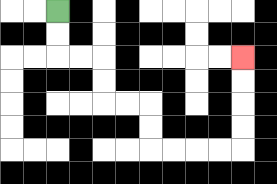{'start': '[2, 0]', 'end': '[10, 2]', 'path_directions': 'D,D,R,R,D,D,R,R,D,D,R,R,R,R,U,U,U,U', 'path_coordinates': '[[2, 0], [2, 1], [2, 2], [3, 2], [4, 2], [4, 3], [4, 4], [5, 4], [6, 4], [6, 5], [6, 6], [7, 6], [8, 6], [9, 6], [10, 6], [10, 5], [10, 4], [10, 3], [10, 2]]'}